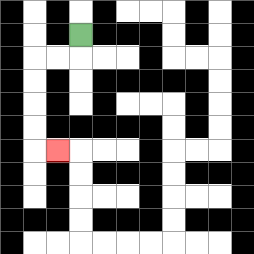{'start': '[3, 1]', 'end': '[2, 6]', 'path_directions': 'D,L,L,D,D,D,D,R', 'path_coordinates': '[[3, 1], [3, 2], [2, 2], [1, 2], [1, 3], [1, 4], [1, 5], [1, 6], [2, 6]]'}